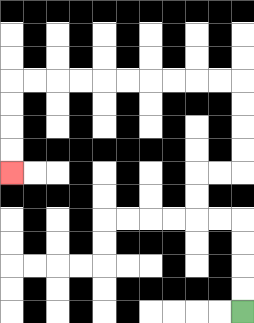{'start': '[10, 13]', 'end': '[0, 7]', 'path_directions': 'U,U,U,U,L,L,U,U,R,R,U,U,U,U,L,L,L,L,L,L,L,L,L,L,D,D,D,D', 'path_coordinates': '[[10, 13], [10, 12], [10, 11], [10, 10], [10, 9], [9, 9], [8, 9], [8, 8], [8, 7], [9, 7], [10, 7], [10, 6], [10, 5], [10, 4], [10, 3], [9, 3], [8, 3], [7, 3], [6, 3], [5, 3], [4, 3], [3, 3], [2, 3], [1, 3], [0, 3], [0, 4], [0, 5], [0, 6], [0, 7]]'}